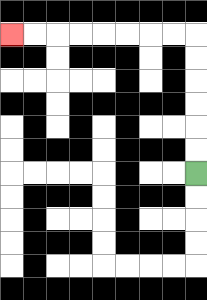{'start': '[8, 7]', 'end': '[0, 1]', 'path_directions': 'U,U,U,U,U,U,L,L,L,L,L,L,L,L', 'path_coordinates': '[[8, 7], [8, 6], [8, 5], [8, 4], [8, 3], [8, 2], [8, 1], [7, 1], [6, 1], [5, 1], [4, 1], [3, 1], [2, 1], [1, 1], [0, 1]]'}